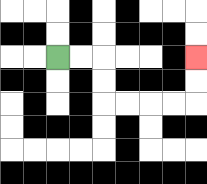{'start': '[2, 2]', 'end': '[8, 2]', 'path_directions': 'R,R,D,D,R,R,R,R,U,U', 'path_coordinates': '[[2, 2], [3, 2], [4, 2], [4, 3], [4, 4], [5, 4], [6, 4], [7, 4], [8, 4], [8, 3], [8, 2]]'}